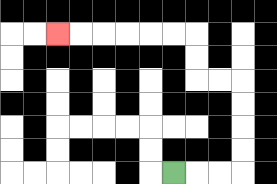{'start': '[7, 7]', 'end': '[2, 1]', 'path_directions': 'R,R,R,U,U,U,U,L,L,U,U,L,L,L,L,L,L', 'path_coordinates': '[[7, 7], [8, 7], [9, 7], [10, 7], [10, 6], [10, 5], [10, 4], [10, 3], [9, 3], [8, 3], [8, 2], [8, 1], [7, 1], [6, 1], [5, 1], [4, 1], [3, 1], [2, 1]]'}